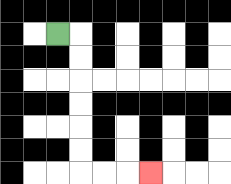{'start': '[2, 1]', 'end': '[6, 7]', 'path_directions': 'R,D,D,D,D,D,D,R,R,R', 'path_coordinates': '[[2, 1], [3, 1], [3, 2], [3, 3], [3, 4], [3, 5], [3, 6], [3, 7], [4, 7], [5, 7], [6, 7]]'}